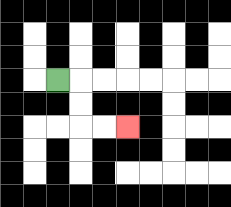{'start': '[2, 3]', 'end': '[5, 5]', 'path_directions': 'R,D,D,R,R', 'path_coordinates': '[[2, 3], [3, 3], [3, 4], [3, 5], [4, 5], [5, 5]]'}